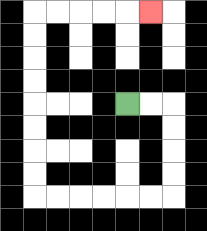{'start': '[5, 4]', 'end': '[6, 0]', 'path_directions': 'R,R,D,D,D,D,L,L,L,L,L,L,U,U,U,U,U,U,U,U,R,R,R,R,R', 'path_coordinates': '[[5, 4], [6, 4], [7, 4], [7, 5], [7, 6], [7, 7], [7, 8], [6, 8], [5, 8], [4, 8], [3, 8], [2, 8], [1, 8], [1, 7], [1, 6], [1, 5], [1, 4], [1, 3], [1, 2], [1, 1], [1, 0], [2, 0], [3, 0], [4, 0], [5, 0], [6, 0]]'}